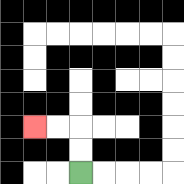{'start': '[3, 7]', 'end': '[1, 5]', 'path_directions': 'U,U,L,L', 'path_coordinates': '[[3, 7], [3, 6], [3, 5], [2, 5], [1, 5]]'}